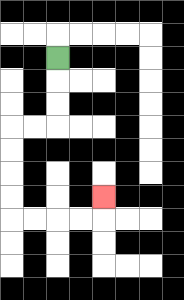{'start': '[2, 2]', 'end': '[4, 8]', 'path_directions': 'D,D,D,L,L,D,D,D,D,R,R,R,R,U', 'path_coordinates': '[[2, 2], [2, 3], [2, 4], [2, 5], [1, 5], [0, 5], [0, 6], [0, 7], [0, 8], [0, 9], [1, 9], [2, 9], [3, 9], [4, 9], [4, 8]]'}